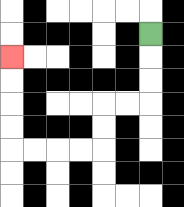{'start': '[6, 1]', 'end': '[0, 2]', 'path_directions': 'D,D,D,L,L,D,D,L,L,L,L,U,U,U,U', 'path_coordinates': '[[6, 1], [6, 2], [6, 3], [6, 4], [5, 4], [4, 4], [4, 5], [4, 6], [3, 6], [2, 6], [1, 6], [0, 6], [0, 5], [0, 4], [0, 3], [0, 2]]'}